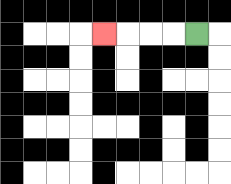{'start': '[8, 1]', 'end': '[4, 1]', 'path_directions': 'L,L,L,L', 'path_coordinates': '[[8, 1], [7, 1], [6, 1], [5, 1], [4, 1]]'}